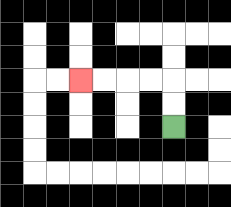{'start': '[7, 5]', 'end': '[3, 3]', 'path_directions': 'U,U,L,L,L,L', 'path_coordinates': '[[7, 5], [7, 4], [7, 3], [6, 3], [5, 3], [4, 3], [3, 3]]'}